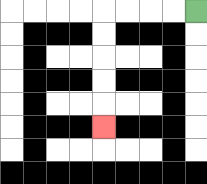{'start': '[8, 0]', 'end': '[4, 5]', 'path_directions': 'L,L,L,L,D,D,D,D,D', 'path_coordinates': '[[8, 0], [7, 0], [6, 0], [5, 0], [4, 0], [4, 1], [4, 2], [4, 3], [4, 4], [4, 5]]'}